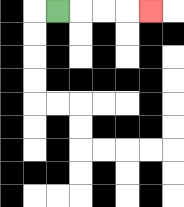{'start': '[2, 0]', 'end': '[6, 0]', 'path_directions': 'R,R,R,R', 'path_coordinates': '[[2, 0], [3, 0], [4, 0], [5, 0], [6, 0]]'}